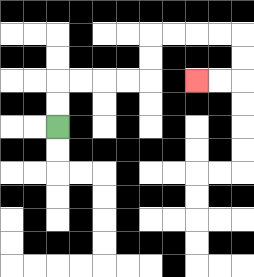{'start': '[2, 5]', 'end': '[8, 3]', 'path_directions': 'U,U,R,R,R,R,U,U,R,R,R,R,D,D,L,L', 'path_coordinates': '[[2, 5], [2, 4], [2, 3], [3, 3], [4, 3], [5, 3], [6, 3], [6, 2], [6, 1], [7, 1], [8, 1], [9, 1], [10, 1], [10, 2], [10, 3], [9, 3], [8, 3]]'}